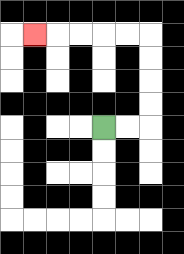{'start': '[4, 5]', 'end': '[1, 1]', 'path_directions': 'R,R,U,U,U,U,L,L,L,L,L', 'path_coordinates': '[[4, 5], [5, 5], [6, 5], [6, 4], [6, 3], [6, 2], [6, 1], [5, 1], [4, 1], [3, 1], [2, 1], [1, 1]]'}